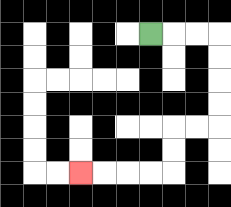{'start': '[6, 1]', 'end': '[3, 7]', 'path_directions': 'R,R,R,D,D,D,D,L,L,D,D,L,L,L,L', 'path_coordinates': '[[6, 1], [7, 1], [8, 1], [9, 1], [9, 2], [9, 3], [9, 4], [9, 5], [8, 5], [7, 5], [7, 6], [7, 7], [6, 7], [5, 7], [4, 7], [3, 7]]'}